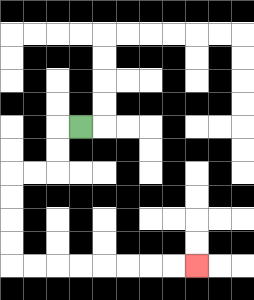{'start': '[3, 5]', 'end': '[8, 11]', 'path_directions': 'L,D,D,L,L,D,D,D,D,R,R,R,R,R,R,R,R', 'path_coordinates': '[[3, 5], [2, 5], [2, 6], [2, 7], [1, 7], [0, 7], [0, 8], [0, 9], [0, 10], [0, 11], [1, 11], [2, 11], [3, 11], [4, 11], [5, 11], [6, 11], [7, 11], [8, 11]]'}